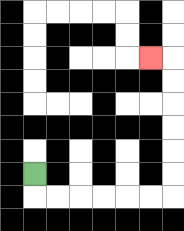{'start': '[1, 7]', 'end': '[6, 2]', 'path_directions': 'D,R,R,R,R,R,R,U,U,U,U,U,U,L', 'path_coordinates': '[[1, 7], [1, 8], [2, 8], [3, 8], [4, 8], [5, 8], [6, 8], [7, 8], [7, 7], [7, 6], [7, 5], [7, 4], [7, 3], [7, 2], [6, 2]]'}